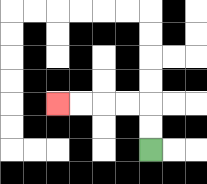{'start': '[6, 6]', 'end': '[2, 4]', 'path_directions': 'U,U,L,L,L,L', 'path_coordinates': '[[6, 6], [6, 5], [6, 4], [5, 4], [4, 4], [3, 4], [2, 4]]'}